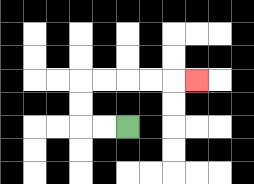{'start': '[5, 5]', 'end': '[8, 3]', 'path_directions': 'L,L,U,U,R,R,R,R,R', 'path_coordinates': '[[5, 5], [4, 5], [3, 5], [3, 4], [3, 3], [4, 3], [5, 3], [6, 3], [7, 3], [8, 3]]'}